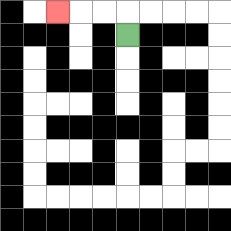{'start': '[5, 1]', 'end': '[2, 0]', 'path_directions': 'U,L,L,L', 'path_coordinates': '[[5, 1], [5, 0], [4, 0], [3, 0], [2, 0]]'}